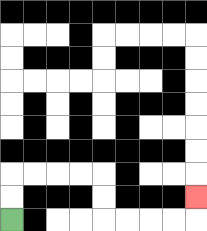{'start': '[0, 9]', 'end': '[8, 8]', 'path_directions': 'U,U,R,R,R,R,D,D,R,R,R,R,U', 'path_coordinates': '[[0, 9], [0, 8], [0, 7], [1, 7], [2, 7], [3, 7], [4, 7], [4, 8], [4, 9], [5, 9], [6, 9], [7, 9], [8, 9], [8, 8]]'}